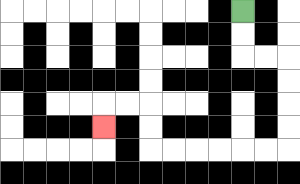{'start': '[10, 0]', 'end': '[4, 5]', 'path_directions': 'D,D,R,R,D,D,D,D,L,L,L,L,L,L,U,U,L,L,D', 'path_coordinates': '[[10, 0], [10, 1], [10, 2], [11, 2], [12, 2], [12, 3], [12, 4], [12, 5], [12, 6], [11, 6], [10, 6], [9, 6], [8, 6], [7, 6], [6, 6], [6, 5], [6, 4], [5, 4], [4, 4], [4, 5]]'}